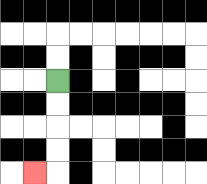{'start': '[2, 3]', 'end': '[1, 7]', 'path_directions': 'D,D,D,D,L', 'path_coordinates': '[[2, 3], [2, 4], [2, 5], [2, 6], [2, 7], [1, 7]]'}